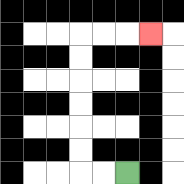{'start': '[5, 7]', 'end': '[6, 1]', 'path_directions': 'L,L,U,U,U,U,U,U,R,R,R', 'path_coordinates': '[[5, 7], [4, 7], [3, 7], [3, 6], [3, 5], [3, 4], [3, 3], [3, 2], [3, 1], [4, 1], [5, 1], [6, 1]]'}